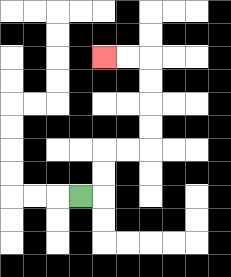{'start': '[3, 8]', 'end': '[4, 2]', 'path_directions': 'R,U,U,R,R,U,U,U,U,L,L', 'path_coordinates': '[[3, 8], [4, 8], [4, 7], [4, 6], [5, 6], [6, 6], [6, 5], [6, 4], [6, 3], [6, 2], [5, 2], [4, 2]]'}